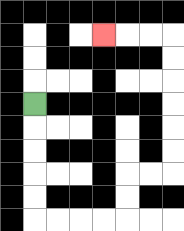{'start': '[1, 4]', 'end': '[4, 1]', 'path_directions': 'D,D,D,D,D,R,R,R,R,U,U,R,R,U,U,U,U,U,U,L,L,L', 'path_coordinates': '[[1, 4], [1, 5], [1, 6], [1, 7], [1, 8], [1, 9], [2, 9], [3, 9], [4, 9], [5, 9], [5, 8], [5, 7], [6, 7], [7, 7], [7, 6], [7, 5], [7, 4], [7, 3], [7, 2], [7, 1], [6, 1], [5, 1], [4, 1]]'}